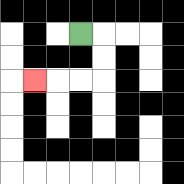{'start': '[3, 1]', 'end': '[1, 3]', 'path_directions': 'R,D,D,L,L,L', 'path_coordinates': '[[3, 1], [4, 1], [4, 2], [4, 3], [3, 3], [2, 3], [1, 3]]'}